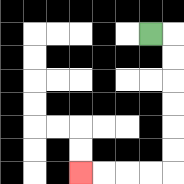{'start': '[6, 1]', 'end': '[3, 7]', 'path_directions': 'R,D,D,D,D,D,D,L,L,L,L', 'path_coordinates': '[[6, 1], [7, 1], [7, 2], [7, 3], [7, 4], [7, 5], [7, 6], [7, 7], [6, 7], [5, 7], [4, 7], [3, 7]]'}